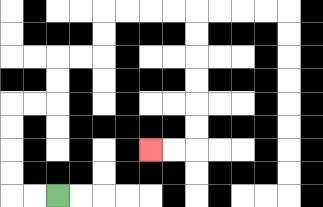{'start': '[2, 8]', 'end': '[6, 6]', 'path_directions': 'L,L,U,U,U,U,R,R,U,U,R,R,U,U,R,R,R,R,D,D,D,D,D,D,L,L', 'path_coordinates': '[[2, 8], [1, 8], [0, 8], [0, 7], [0, 6], [0, 5], [0, 4], [1, 4], [2, 4], [2, 3], [2, 2], [3, 2], [4, 2], [4, 1], [4, 0], [5, 0], [6, 0], [7, 0], [8, 0], [8, 1], [8, 2], [8, 3], [8, 4], [8, 5], [8, 6], [7, 6], [6, 6]]'}